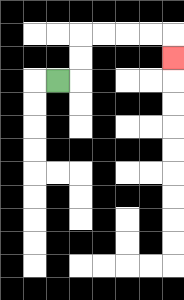{'start': '[2, 3]', 'end': '[7, 2]', 'path_directions': 'R,U,U,R,R,R,R,D', 'path_coordinates': '[[2, 3], [3, 3], [3, 2], [3, 1], [4, 1], [5, 1], [6, 1], [7, 1], [7, 2]]'}